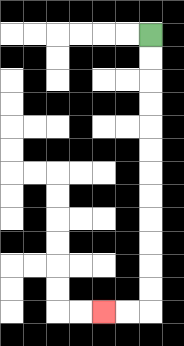{'start': '[6, 1]', 'end': '[4, 13]', 'path_directions': 'D,D,D,D,D,D,D,D,D,D,D,D,L,L', 'path_coordinates': '[[6, 1], [6, 2], [6, 3], [6, 4], [6, 5], [6, 6], [6, 7], [6, 8], [6, 9], [6, 10], [6, 11], [6, 12], [6, 13], [5, 13], [4, 13]]'}